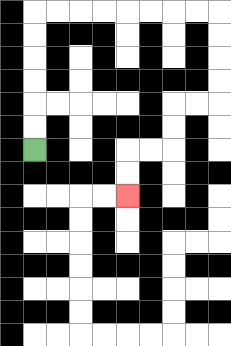{'start': '[1, 6]', 'end': '[5, 8]', 'path_directions': 'U,U,U,U,U,U,R,R,R,R,R,R,R,R,D,D,D,D,L,L,D,D,L,L,D,D', 'path_coordinates': '[[1, 6], [1, 5], [1, 4], [1, 3], [1, 2], [1, 1], [1, 0], [2, 0], [3, 0], [4, 0], [5, 0], [6, 0], [7, 0], [8, 0], [9, 0], [9, 1], [9, 2], [9, 3], [9, 4], [8, 4], [7, 4], [7, 5], [7, 6], [6, 6], [5, 6], [5, 7], [5, 8]]'}